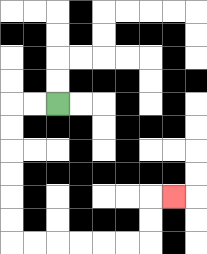{'start': '[2, 4]', 'end': '[7, 8]', 'path_directions': 'L,L,D,D,D,D,D,D,R,R,R,R,R,R,U,U,R', 'path_coordinates': '[[2, 4], [1, 4], [0, 4], [0, 5], [0, 6], [0, 7], [0, 8], [0, 9], [0, 10], [1, 10], [2, 10], [3, 10], [4, 10], [5, 10], [6, 10], [6, 9], [6, 8], [7, 8]]'}